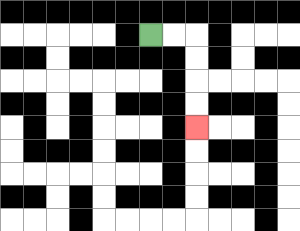{'start': '[6, 1]', 'end': '[8, 5]', 'path_directions': 'R,R,D,D,D,D', 'path_coordinates': '[[6, 1], [7, 1], [8, 1], [8, 2], [8, 3], [8, 4], [8, 5]]'}